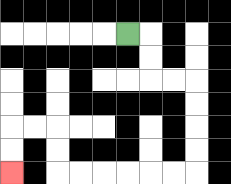{'start': '[5, 1]', 'end': '[0, 7]', 'path_directions': 'R,D,D,R,R,D,D,D,D,L,L,L,L,L,L,U,U,L,L,D,D', 'path_coordinates': '[[5, 1], [6, 1], [6, 2], [6, 3], [7, 3], [8, 3], [8, 4], [8, 5], [8, 6], [8, 7], [7, 7], [6, 7], [5, 7], [4, 7], [3, 7], [2, 7], [2, 6], [2, 5], [1, 5], [0, 5], [0, 6], [0, 7]]'}